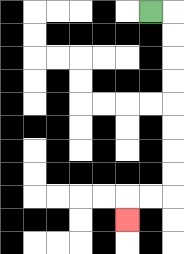{'start': '[6, 0]', 'end': '[5, 9]', 'path_directions': 'R,D,D,D,D,D,D,D,D,L,L,D', 'path_coordinates': '[[6, 0], [7, 0], [7, 1], [7, 2], [7, 3], [7, 4], [7, 5], [7, 6], [7, 7], [7, 8], [6, 8], [5, 8], [5, 9]]'}